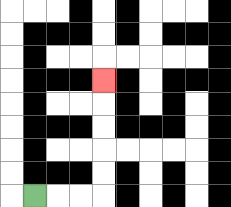{'start': '[1, 8]', 'end': '[4, 3]', 'path_directions': 'R,R,R,U,U,U,U,U', 'path_coordinates': '[[1, 8], [2, 8], [3, 8], [4, 8], [4, 7], [4, 6], [4, 5], [4, 4], [4, 3]]'}